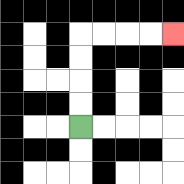{'start': '[3, 5]', 'end': '[7, 1]', 'path_directions': 'U,U,U,U,R,R,R,R', 'path_coordinates': '[[3, 5], [3, 4], [3, 3], [3, 2], [3, 1], [4, 1], [5, 1], [6, 1], [7, 1]]'}